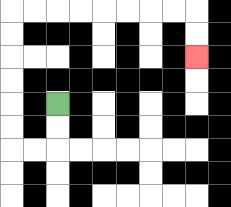{'start': '[2, 4]', 'end': '[8, 2]', 'path_directions': 'D,D,L,L,U,U,U,U,U,U,R,R,R,R,R,R,R,R,D,D', 'path_coordinates': '[[2, 4], [2, 5], [2, 6], [1, 6], [0, 6], [0, 5], [0, 4], [0, 3], [0, 2], [0, 1], [0, 0], [1, 0], [2, 0], [3, 0], [4, 0], [5, 0], [6, 0], [7, 0], [8, 0], [8, 1], [8, 2]]'}